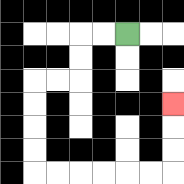{'start': '[5, 1]', 'end': '[7, 4]', 'path_directions': 'L,L,D,D,L,L,D,D,D,D,R,R,R,R,R,R,U,U,U', 'path_coordinates': '[[5, 1], [4, 1], [3, 1], [3, 2], [3, 3], [2, 3], [1, 3], [1, 4], [1, 5], [1, 6], [1, 7], [2, 7], [3, 7], [4, 7], [5, 7], [6, 7], [7, 7], [7, 6], [7, 5], [7, 4]]'}